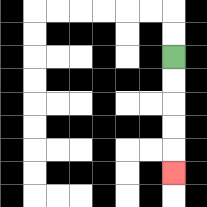{'start': '[7, 2]', 'end': '[7, 7]', 'path_directions': 'D,D,D,D,D', 'path_coordinates': '[[7, 2], [7, 3], [7, 4], [7, 5], [7, 6], [7, 7]]'}